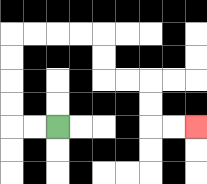{'start': '[2, 5]', 'end': '[8, 5]', 'path_directions': 'L,L,U,U,U,U,R,R,R,R,D,D,R,R,D,D,R,R', 'path_coordinates': '[[2, 5], [1, 5], [0, 5], [0, 4], [0, 3], [0, 2], [0, 1], [1, 1], [2, 1], [3, 1], [4, 1], [4, 2], [4, 3], [5, 3], [6, 3], [6, 4], [6, 5], [7, 5], [8, 5]]'}